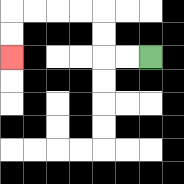{'start': '[6, 2]', 'end': '[0, 2]', 'path_directions': 'L,L,U,U,L,L,L,L,D,D', 'path_coordinates': '[[6, 2], [5, 2], [4, 2], [4, 1], [4, 0], [3, 0], [2, 0], [1, 0], [0, 0], [0, 1], [0, 2]]'}